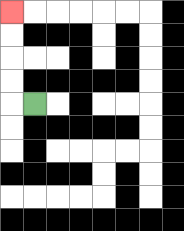{'start': '[1, 4]', 'end': '[0, 0]', 'path_directions': 'L,U,U,U,U', 'path_coordinates': '[[1, 4], [0, 4], [0, 3], [0, 2], [0, 1], [0, 0]]'}